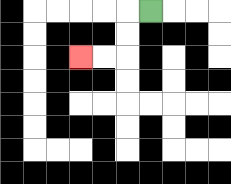{'start': '[6, 0]', 'end': '[3, 2]', 'path_directions': 'L,D,D,L,L', 'path_coordinates': '[[6, 0], [5, 0], [5, 1], [5, 2], [4, 2], [3, 2]]'}